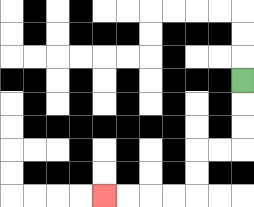{'start': '[10, 3]', 'end': '[4, 8]', 'path_directions': 'D,D,D,L,L,D,D,L,L,L,L', 'path_coordinates': '[[10, 3], [10, 4], [10, 5], [10, 6], [9, 6], [8, 6], [8, 7], [8, 8], [7, 8], [6, 8], [5, 8], [4, 8]]'}